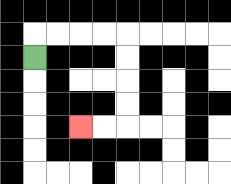{'start': '[1, 2]', 'end': '[3, 5]', 'path_directions': 'U,R,R,R,R,D,D,D,D,L,L', 'path_coordinates': '[[1, 2], [1, 1], [2, 1], [3, 1], [4, 1], [5, 1], [5, 2], [5, 3], [5, 4], [5, 5], [4, 5], [3, 5]]'}